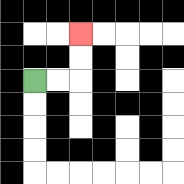{'start': '[1, 3]', 'end': '[3, 1]', 'path_directions': 'R,R,U,U', 'path_coordinates': '[[1, 3], [2, 3], [3, 3], [3, 2], [3, 1]]'}